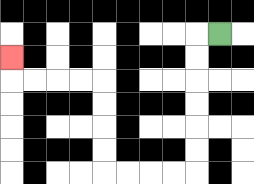{'start': '[9, 1]', 'end': '[0, 2]', 'path_directions': 'L,D,D,D,D,D,D,L,L,L,L,U,U,U,U,L,L,L,L,U', 'path_coordinates': '[[9, 1], [8, 1], [8, 2], [8, 3], [8, 4], [8, 5], [8, 6], [8, 7], [7, 7], [6, 7], [5, 7], [4, 7], [4, 6], [4, 5], [4, 4], [4, 3], [3, 3], [2, 3], [1, 3], [0, 3], [0, 2]]'}